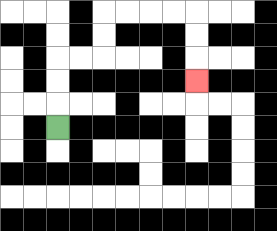{'start': '[2, 5]', 'end': '[8, 3]', 'path_directions': 'U,U,U,R,R,U,U,R,R,R,R,D,D,D', 'path_coordinates': '[[2, 5], [2, 4], [2, 3], [2, 2], [3, 2], [4, 2], [4, 1], [4, 0], [5, 0], [6, 0], [7, 0], [8, 0], [8, 1], [8, 2], [8, 3]]'}